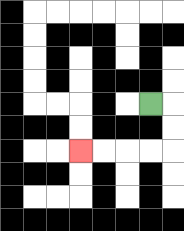{'start': '[6, 4]', 'end': '[3, 6]', 'path_directions': 'R,D,D,L,L,L,L', 'path_coordinates': '[[6, 4], [7, 4], [7, 5], [7, 6], [6, 6], [5, 6], [4, 6], [3, 6]]'}